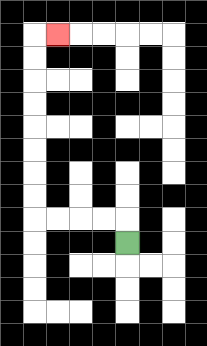{'start': '[5, 10]', 'end': '[2, 1]', 'path_directions': 'U,L,L,L,L,U,U,U,U,U,U,U,U,R', 'path_coordinates': '[[5, 10], [5, 9], [4, 9], [3, 9], [2, 9], [1, 9], [1, 8], [1, 7], [1, 6], [1, 5], [1, 4], [1, 3], [1, 2], [1, 1], [2, 1]]'}